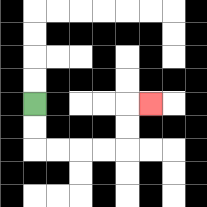{'start': '[1, 4]', 'end': '[6, 4]', 'path_directions': 'D,D,R,R,R,R,U,U,R', 'path_coordinates': '[[1, 4], [1, 5], [1, 6], [2, 6], [3, 6], [4, 6], [5, 6], [5, 5], [5, 4], [6, 4]]'}